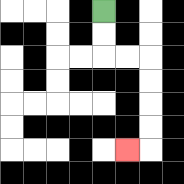{'start': '[4, 0]', 'end': '[5, 6]', 'path_directions': 'D,D,R,R,D,D,D,D,L', 'path_coordinates': '[[4, 0], [4, 1], [4, 2], [5, 2], [6, 2], [6, 3], [6, 4], [6, 5], [6, 6], [5, 6]]'}